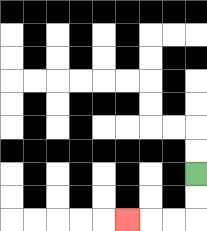{'start': '[8, 7]', 'end': '[5, 9]', 'path_directions': 'D,D,L,L,L', 'path_coordinates': '[[8, 7], [8, 8], [8, 9], [7, 9], [6, 9], [5, 9]]'}